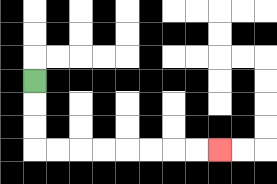{'start': '[1, 3]', 'end': '[9, 6]', 'path_directions': 'D,D,D,R,R,R,R,R,R,R,R', 'path_coordinates': '[[1, 3], [1, 4], [1, 5], [1, 6], [2, 6], [3, 6], [4, 6], [5, 6], [6, 6], [7, 6], [8, 6], [9, 6]]'}